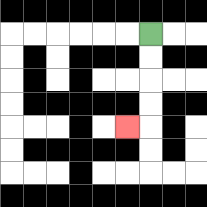{'start': '[6, 1]', 'end': '[5, 5]', 'path_directions': 'D,D,D,D,L', 'path_coordinates': '[[6, 1], [6, 2], [6, 3], [6, 4], [6, 5], [5, 5]]'}